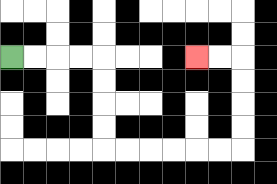{'start': '[0, 2]', 'end': '[8, 2]', 'path_directions': 'R,R,R,R,D,D,D,D,R,R,R,R,R,R,U,U,U,U,L,L', 'path_coordinates': '[[0, 2], [1, 2], [2, 2], [3, 2], [4, 2], [4, 3], [4, 4], [4, 5], [4, 6], [5, 6], [6, 6], [7, 6], [8, 6], [9, 6], [10, 6], [10, 5], [10, 4], [10, 3], [10, 2], [9, 2], [8, 2]]'}